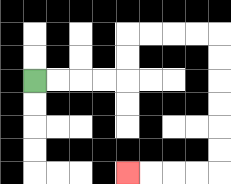{'start': '[1, 3]', 'end': '[5, 7]', 'path_directions': 'R,R,R,R,U,U,R,R,R,R,D,D,D,D,D,D,L,L,L,L', 'path_coordinates': '[[1, 3], [2, 3], [3, 3], [4, 3], [5, 3], [5, 2], [5, 1], [6, 1], [7, 1], [8, 1], [9, 1], [9, 2], [9, 3], [9, 4], [9, 5], [9, 6], [9, 7], [8, 7], [7, 7], [6, 7], [5, 7]]'}